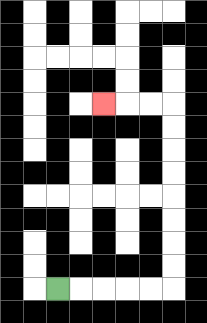{'start': '[2, 12]', 'end': '[4, 4]', 'path_directions': 'R,R,R,R,R,U,U,U,U,U,U,U,U,L,L,L', 'path_coordinates': '[[2, 12], [3, 12], [4, 12], [5, 12], [6, 12], [7, 12], [7, 11], [7, 10], [7, 9], [7, 8], [7, 7], [7, 6], [7, 5], [7, 4], [6, 4], [5, 4], [4, 4]]'}